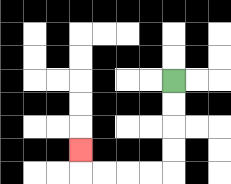{'start': '[7, 3]', 'end': '[3, 6]', 'path_directions': 'D,D,D,D,L,L,L,L,U', 'path_coordinates': '[[7, 3], [7, 4], [7, 5], [7, 6], [7, 7], [6, 7], [5, 7], [4, 7], [3, 7], [3, 6]]'}